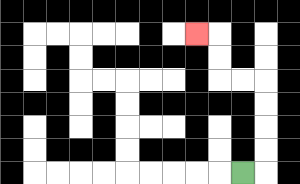{'start': '[10, 7]', 'end': '[8, 1]', 'path_directions': 'R,U,U,U,U,L,L,U,U,L', 'path_coordinates': '[[10, 7], [11, 7], [11, 6], [11, 5], [11, 4], [11, 3], [10, 3], [9, 3], [9, 2], [9, 1], [8, 1]]'}